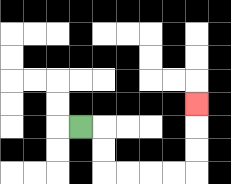{'start': '[3, 5]', 'end': '[8, 4]', 'path_directions': 'R,D,D,R,R,R,R,U,U,U', 'path_coordinates': '[[3, 5], [4, 5], [4, 6], [4, 7], [5, 7], [6, 7], [7, 7], [8, 7], [8, 6], [8, 5], [8, 4]]'}